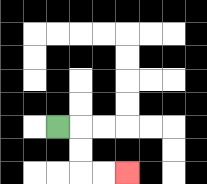{'start': '[2, 5]', 'end': '[5, 7]', 'path_directions': 'R,D,D,R,R', 'path_coordinates': '[[2, 5], [3, 5], [3, 6], [3, 7], [4, 7], [5, 7]]'}